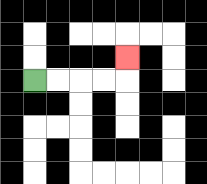{'start': '[1, 3]', 'end': '[5, 2]', 'path_directions': 'R,R,R,R,U', 'path_coordinates': '[[1, 3], [2, 3], [3, 3], [4, 3], [5, 3], [5, 2]]'}